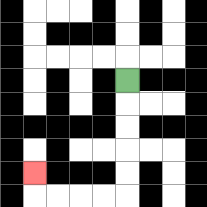{'start': '[5, 3]', 'end': '[1, 7]', 'path_directions': 'D,D,D,D,D,L,L,L,L,U', 'path_coordinates': '[[5, 3], [5, 4], [5, 5], [5, 6], [5, 7], [5, 8], [4, 8], [3, 8], [2, 8], [1, 8], [1, 7]]'}